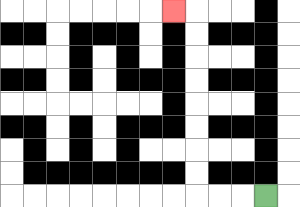{'start': '[11, 8]', 'end': '[7, 0]', 'path_directions': 'L,L,L,U,U,U,U,U,U,U,U,L', 'path_coordinates': '[[11, 8], [10, 8], [9, 8], [8, 8], [8, 7], [8, 6], [8, 5], [8, 4], [8, 3], [8, 2], [8, 1], [8, 0], [7, 0]]'}